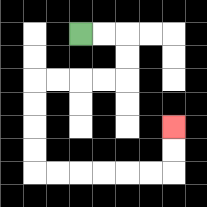{'start': '[3, 1]', 'end': '[7, 5]', 'path_directions': 'R,R,D,D,L,L,L,L,D,D,D,D,R,R,R,R,R,R,U,U', 'path_coordinates': '[[3, 1], [4, 1], [5, 1], [5, 2], [5, 3], [4, 3], [3, 3], [2, 3], [1, 3], [1, 4], [1, 5], [1, 6], [1, 7], [2, 7], [3, 7], [4, 7], [5, 7], [6, 7], [7, 7], [7, 6], [7, 5]]'}